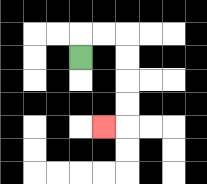{'start': '[3, 2]', 'end': '[4, 5]', 'path_directions': 'U,R,R,D,D,D,D,L', 'path_coordinates': '[[3, 2], [3, 1], [4, 1], [5, 1], [5, 2], [5, 3], [5, 4], [5, 5], [4, 5]]'}